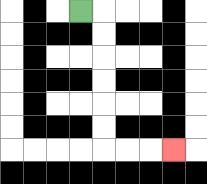{'start': '[3, 0]', 'end': '[7, 6]', 'path_directions': 'R,D,D,D,D,D,D,R,R,R', 'path_coordinates': '[[3, 0], [4, 0], [4, 1], [4, 2], [4, 3], [4, 4], [4, 5], [4, 6], [5, 6], [6, 6], [7, 6]]'}